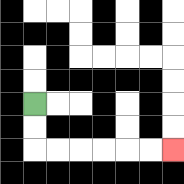{'start': '[1, 4]', 'end': '[7, 6]', 'path_directions': 'D,D,R,R,R,R,R,R', 'path_coordinates': '[[1, 4], [1, 5], [1, 6], [2, 6], [3, 6], [4, 6], [5, 6], [6, 6], [7, 6]]'}